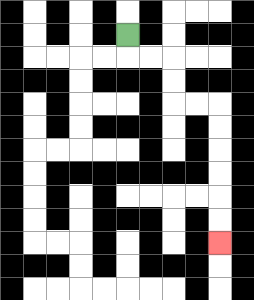{'start': '[5, 1]', 'end': '[9, 10]', 'path_directions': 'D,R,R,D,D,R,R,D,D,D,D,D,D', 'path_coordinates': '[[5, 1], [5, 2], [6, 2], [7, 2], [7, 3], [7, 4], [8, 4], [9, 4], [9, 5], [9, 6], [9, 7], [9, 8], [9, 9], [9, 10]]'}